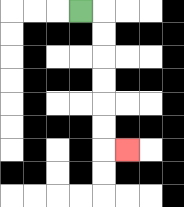{'start': '[3, 0]', 'end': '[5, 6]', 'path_directions': 'R,D,D,D,D,D,D,R', 'path_coordinates': '[[3, 0], [4, 0], [4, 1], [4, 2], [4, 3], [4, 4], [4, 5], [4, 6], [5, 6]]'}